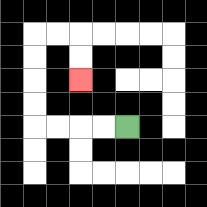{'start': '[5, 5]', 'end': '[3, 3]', 'path_directions': 'L,L,L,L,U,U,U,U,R,R,D,D', 'path_coordinates': '[[5, 5], [4, 5], [3, 5], [2, 5], [1, 5], [1, 4], [1, 3], [1, 2], [1, 1], [2, 1], [3, 1], [3, 2], [3, 3]]'}